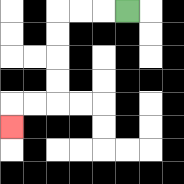{'start': '[5, 0]', 'end': '[0, 5]', 'path_directions': 'L,L,L,D,D,D,D,L,L,D', 'path_coordinates': '[[5, 0], [4, 0], [3, 0], [2, 0], [2, 1], [2, 2], [2, 3], [2, 4], [1, 4], [0, 4], [0, 5]]'}